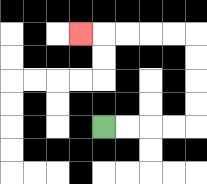{'start': '[4, 5]', 'end': '[3, 1]', 'path_directions': 'R,R,R,R,U,U,U,U,L,L,L,L,L', 'path_coordinates': '[[4, 5], [5, 5], [6, 5], [7, 5], [8, 5], [8, 4], [8, 3], [8, 2], [8, 1], [7, 1], [6, 1], [5, 1], [4, 1], [3, 1]]'}